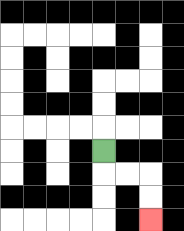{'start': '[4, 6]', 'end': '[6, 9]', 'path_directions': 'D,R,R,D,D', 'path_coordinates': '[[4, 6], [4, 7], [5, 7], [6, 7], [6, 8], [6, 9]]'}